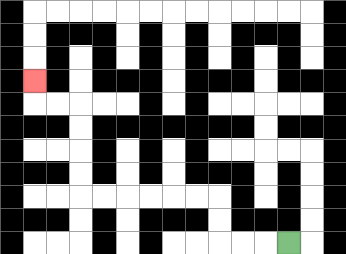{'start': '[12, 10]', 'end': '[1, 3]', 'path_directions': 'L,L,L,U,U,L,L,L,L,L,L,U,U,U,U,L,L,U', 'path_coordinates': '[[12, 10], [11, 10], [10, 10], [9, 10], [9, 9], [9, 8], [8, 8], [7, 8], [6, 8], [5, 8], [4, 8], [3, 8], [3, 7], [3, 6], [3, 5], [3, 4], [2, 4], [1, 4], [1, 3]]'}